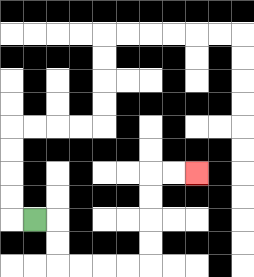{'start': '[1, 9]', 'end': '[8, 7]', 'path_directions': 'R,D,D,R,R,R,R,U,U,U,U,R,R', 'path_coordinates': '[[1, 9], [2, 9], [2, 10], [2, 11], [3, 11], [4, 11], [5, 11], [6, 11], [6, 10], [6, 9], [6, 8], [6, 7], [7, 7], [8, 7]]'}